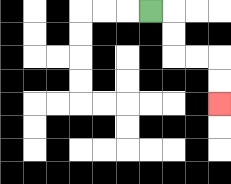{'start': '[6, 0]', 'end': '[9, 4]', 'path_directions': 'R,D,D,R,R,D,D', 'path_coordinates': '[[6, 0], [7, 0], [7, 1], [7, 2], [8, 2], [9, 2], [9, 3], [9, 4]]'}